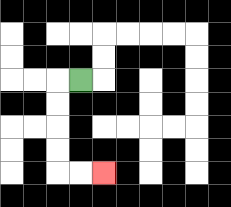{'start': '[3, 3]', 'end': '[4, 7]', 'path_directions': 'L,D,D,D,D,R,R', 'path_coordinates': '[[3, 3], [2, 3], [2, 4], [2, 5], [2, 6], [2, 7], [3, 7], [4, 7]]'}